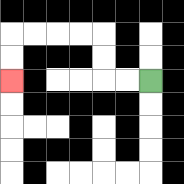{'start': '[6, 3]', 'end': '[0, 3]', 'path_directions': 'L,L,U,U,L,L,L,L,D,D', 'path_coordinates': '[[6, 3], [5, 3], [4, 3], [4, 2], [4, 1], [3, 1], [2, 1], [1, 1], [0, 1], [0, 2], [0, 3]]'}